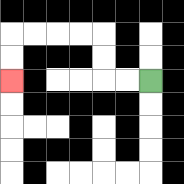{'start': '[6, 3]', 'end': '[0, 3]', 'path_directions': 'L,L,U,U,L,L,L,L,D,D', 'path_coordinates': '[[6, 3], [5, 3], [4, 3], [4, 2], [4, 1], [3, 1], [2, 1], [1, 1], [0, 1], [0, 2], [0, 3]]'}